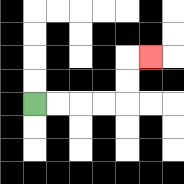{'start': '[1, 4]', 'end': '[6, 2]', 'path_directions': 'R,R,R,R,U,U,R', 'path_coordinates': '[[1, 4], [2, 4], [3, 4], [4, 4], [5, 4], [5, 3], [5, 2], [6, 2]]'}